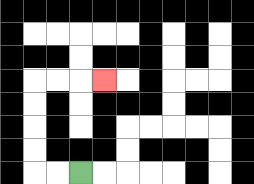{'start': '[3, 7]', 'end': '[4, 3]', 'path_directions': 'L,L,U,U,U,U,R,R,R', 'path_coordinates': '[[3, 7], [2, 7], [1, 7], [1, 6], [1, 5], [1, 4], [1, 3], [2, 3], [3, 3], [4, 3]]'}